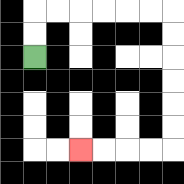{'start': '[1, 2]', 'end': '[3, 6]', 'path_directions': 'U,U,R,R,R,R,R,R,D,D,D,D,D,D,L,L,L,L', 'path_coordinates': '[[1, 2], [1, 1], [1, 0], [2, 0], [3, 0], [4, 0], [5, 0], [6, 0], [7, 0], [7, 1], [7, 2], [7, 3], [7, 4], [7, 5], [7, 6], [6, 6], [5, 6], [4, 6], [3, 6]]'}